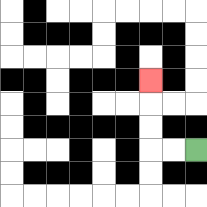{'start': '[8, 6]', 'end': '[6, 3]', 'path_directions': 'L,L,U,U,U', 'path_coordinates': '[[8, 6], [7, 6], [6, 6], [6, 5], [6, 4], [6, 3]]'}